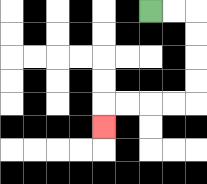{'start': '[6, 0]', 'end': '[4, 5]', 'path_directions': 'R,R,D,D,D,D,L,L,L,L,D', 'path_coordinates': '[[6, 0], [7, 0], [8, 0], [8, 1], [8, 2], [8, 3], [8, 4], [7, 4], [6, 4], [5, 4], [4, 4], [4, 5]]'}